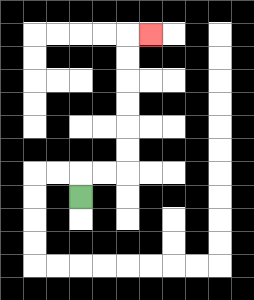{'start': '[3, 8]', 'end': '[6, 1]', 'path_directions': 'U,R,R,U,U,U,U,U,U,R', 'path_coordinates': '[[3, 8], [3, 7], [4, 7], [5, 7], [5, 6], [5, 5], [5, 4], [5, 3], [5, 2], [5, 1], [6, 1]]'}